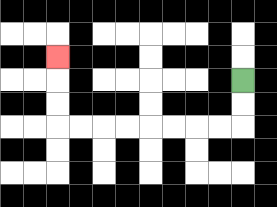{'start': '[10, 3]', 'end': '[2, 2]', 'path_directions': 'D,D,L,L,L,L,L,L,L,L,U,U,U', 'path_coordinates': '[[10, 3], [10, 4], [10, 5], [9, 5], [8, 5], [7, 5], [6, 5], [5, 5], [4, 5], [3, 5], [2, 5], [2, 4], [2, 3], [2, 2]]'}